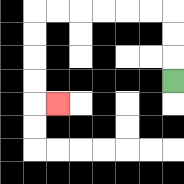{'start': '[7, 3]', 'end': '[2, 4]', 'path_directions': 'U,U,U,L,L,L,L,L,L,D,D,D,D,R', 'path_coordinates': '[[7, 3], [7, 2], [7, 1], [7, 0], [6, 0], [5, 0], [4, 0], [3, 0], [2, 0], [1, 0], [1, 1], [1, 2], [1, 3], [1, 4], [2, 4]]'}